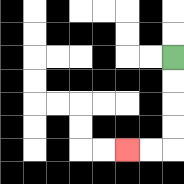{'start': '[7, 2]', 'end': '[5, 6]', 'path_directions': 'D,D,D,D,L,L', 'path_coordinates': '[[7, 2], [7, 3], [7, 4], [7, 5], [7, 6], [6, 6], [5, 6]]'}